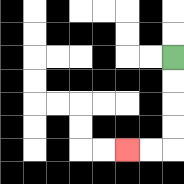{'start': '[7, 2]', 'end': '[5, 6]', 'path_directions': 'D,D,D,D,L,L', 'path_coordinates': '[[7, 2], [7, 3], [7, 4], [7, 5], [7, 6], [6, 6], [5, 6]]'}